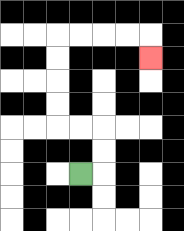{'start': '[3, 7]', 'end': '[6, 2]', 'path_directions': 'R,U,U,L,L,U,U,U,U,R,R,R,R,D', 'path_coordinates': '[[3, 7], [4, 7], [4, 6], [4, 5], [3, 5], [2, 5], [2, 4], [2, 3], [2, 2], [2, 1], [3, 1], [4, 1], [5, 1], [6, 1], [6, 2]]'}